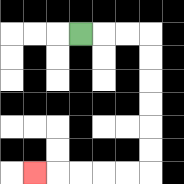{'start': '[3, 1]', 'end': '[1, 7]', 'path_directions': 'R,R,R,D,D,D,D,D,D,L,L,L,L,L', 'path_coordinates': '[[3, 1], [4, 1], [5, 1], [6, 1], [6, 2], [6, 3], [6, 4], [6, 5], [6, 6], [6, 7], [5, 7], [4, 7], [3, 7], [2, 7], [1, 7]]'}